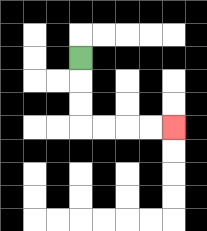{'start': '[3, 2]', 'end': '[7, 5]', 'path_directions': 'D,D,D,R,R,R,R', 'path_coordinates': '[[3, 2], [3, 3], [3, 4], [3, 5], [4, 5], [5, 5], [6, 5], [7, 5]]'}